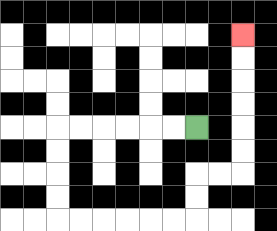{'start': '[8, 5]', 'end': '[10, 1]', 'path_directions': 'L,L,L,L,L,L,D,D,D,D,R,R,R,R,R,R,U,U,R,R,U,U,U,U,U,U', 'path_coordinates': '[[8, 5], [7, 5], [6, 5], [5, 5], [4, 5], [3, 5], [2, 5], [2, 6], [2, 7], [2, 8], [2, 9], [3, 9], [4, 9], [5, 9], [6, 9], [7, 9], [8, 9], [8, 8], [8, 7], [9, 7], [10, 7], [10, 6], [10, 5], [10, 4], [10, 3], [10, 2], [10, 1]]'}